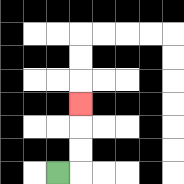{'start': '[2, 7]', 'end': '[3, 4]', 'path_directions': 'R,U,U,U', 'path_coordinates': '[[2, 7], [3, 7], [3, 6], [3, 5], [3, 4]]'}